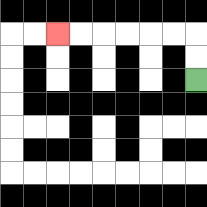{'start': '[8, 3]', 'end': '[2, 1]', 'path_directions': 'U,U,L,L,L,L,L,L', 'path_coordinates': '[[8, 3], [8, 2], [8, 1], [7, 1], [6, 1], [5, 1], [4, 1], [3, 1], [2, 1]]'}